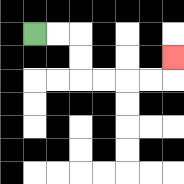{'start': '[1, 1]', 'end': '[7, 2]', 'path_directions': 'R,R,D,D,R,R,R,R,U', 'path_coordinates': '[[1, 1], [2, 1], [3, 1], [3, 2], [3, 3], [4, 3], [5, 3], [6, 3], [7, 3], [7, 2]]'}